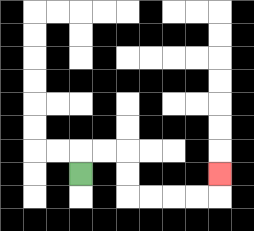{'start': '[3, 7]', 'end': '[9, 7]', 'path_directions': 'U,R,R,D,D,R,R,R,R,U', 'path_coordinates': '[[3, 7], [3, 6], [4, 6], [5, 6], [5, 7], [5, 8], [6, 8], [7, 8], [8, 8], [9, 8], [9, 7]]'}